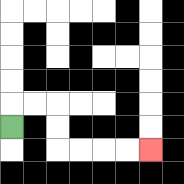{'start': '[0, 5]', 'end': '[6, 6]', 'path_directions': 'U,R,R,D,D,R,R,R,R', 'path_coordinates': '[[0, 5], [0, 4], [1, 4], [2, 4], [2, 5], [2, 6], [3, 6], [4, 6], [5, 6], [6, 6]]'}